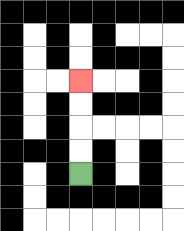{'start': '[3, 7]', 'end': '[3, 3]', 'path_directions': 'U,U,U,U', 'path_coordinates': '[[3, 7], [3, 6], [3, 5], [3, 4], [3, 3]]'}